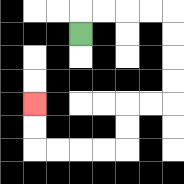{'start': '[3, 1]', 'end': '[1, 4]', 'path_directions': 'U,R,R,R,R,D,D,D,D,L,L,D,D,L,L,L,L,U,U', 'path_coordinates': '[[3, 1], [3, 0], [4, 0], [5, 0], [6, 0], [7, 0], [7, 1], [7, 2], [7, 3], [7, 4], [6, 4], [5, 4], [5, 5], [5, 6], [4, 6], [3, 6], [2, 6], [1, 6], [1, 5], [1, 4]]'}